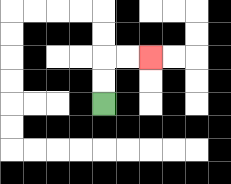{'start': '[4, 4]', 'end': '[6, 2]', 'path_directions': 'U,U,R,R', 'path_coordinates': '[[4, 4], [4, 3], [4, 2], [5, 2], [6, 2]]'}